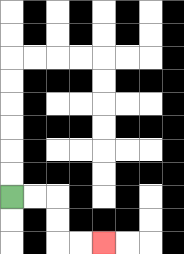{'start': '[0, 8]', 'end': '[4, 10]', 'path_directions': 'R,R,D,D,R,R', 'path_coordinates': '[[0, 8], [1, 8], [2, 8], [2, 9], [2, 10], [3, 10], [4, 10]]'}